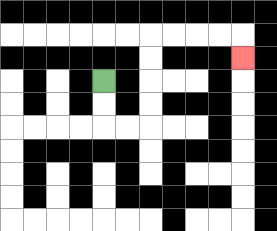{'start': '[4, 3]', 'end': '[10, 2]', 'path_directions': 'D,D,R,R,U,U,U,U,R,R,R,R,D', 'path_coordinates': '[[4, 3], [4, 4], [4, 5], [5, 5], [6, 5], [6, 4], [6, 3], [6, 2], [6, 1], [7, 1], [8, 1], [9, 1], [10, 1], [10, 2]]'}